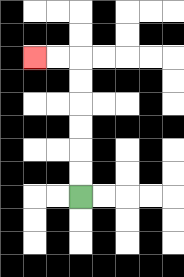{'start': '[3, 8]', 'end': '[1, 2]', 'path_directions': 'U,U,U,U,U,U,L,L', 'path_coordinates': '[[3, 8], [3, 7], [3, 6], [3, 5], [3, 4], [3, 3], [3, 2], [2, 2], [1, 2]]'}